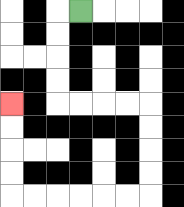{'start': '[3, 0]', 'end': '[0, 4]', 'path_directions': 'L,D,D,D,D,R,R,R,R,D,D,D,D,L,L,L,L,L,L,U,U,U,U', 'path_coordinates': '[[3, 0], [2, 0], [2, 1], [2, 2], [2, 3], [2, 4], [3, 4], [4, 4], [5, 4], [6, 4], [6, 5], [6, 6], [6, 7], [6, 8], [5, 8], [4, 8], [3, 8], [2, 8], [1, 8], [0, 8], [0, 7], [0, 6], [0, 5], [0, 4]]'}